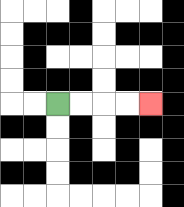{'start': '[2, 4]', 'end': '[6, 4]', 'path_directions': 'R,R,R,R', 'path_coordinates': '[[2, 4], [3, 4], [4, 4], [5, 4], [6, 4]]'}